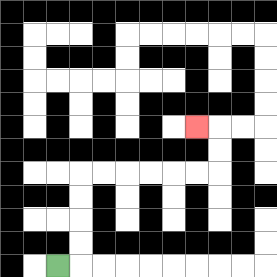{'start': '[2, 11]', 'end': '[8, 5]', 'path_directions': 'R,U,U,U,U,R,R,R,R,R,R,U,U,L', 'path_coordinates': '[[2, 11], [3, 11], [3, 10], [3, 9], [3, 8], [3, 7], [4, 7], [5, 7], [6, 7], [7, 7], [8, 7], [9, 7], [9, 6], [9, 5], [8, 5]]'}